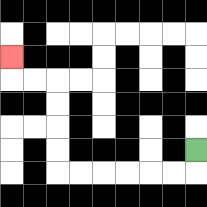{'start': '[8, 6]', 'end': '[0, 2]', 'path_directions': 'D,L,L,L,L,L,L,U,U,U,U,L,L,U', 'path_coordinates': '[[8, 6], [8, 7], [7, 7], [6, 7], [5, 7], [4, 7], [3, 7], [2, 7], [2, 6], [2, 5], [2, 4], [2, 3], [1, 3], [0, 3], [0, 2]]'}